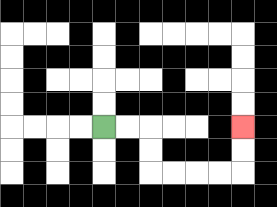{'start': '[4, 5]', 'end': '[10, 5]', 'path_directions': 'R,R,D,D,R,R,R,R,U,U', 'path_coordinates': '[[4, 5], [5, 5], [6, 5], [6, 6], [6, 7], [7, 7], [8, 7], [9, 7], [10, 7], [10, 6], [10, 5]]'}